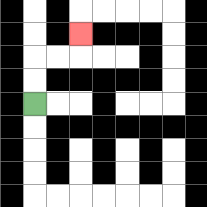{'start': '[1, 4]', 'end': '[3, 1]', 'path_directions': 'U,U,R,R,U', 'path_coordinates': '[[1, 4], [1, 3], [1, 2], [2, 2], [3, 2], [3, 1]]'}